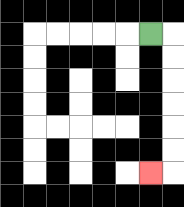{'start': '[6, 1]', 'end': '[6, 7]', 'path_directions': 'R,D,D,D,D,D,D,L', 'path_coordinates': '[[6, 1], [7, 1], [7, 2], [7, 3], [7, 4], [7, 5], [7, 6], [7, 7], [6, 7]]'}